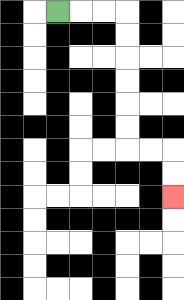{'start': '[2, 0]', 'end': '[7, 8]', 'path_directions': 'R,R,R,D,D,D,D,D,D,R,R,D,D', 'path_coordinates': '[[2, 0], [3, 0], [4, 0], [5, 0], [5, 1], [5, 2], [5, 3], [5, 4], [5, 5], [5, 6], [6, 6], [7, 6], [7, 7], [7, 8]]'}